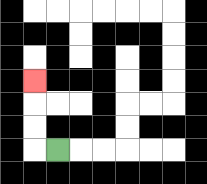{'start': '[2, 6]', 'end': '[1, 3]', 'path_directions': 'L,U,U,U', 'path_coordinates': '[[2, 6], [1, 6], [1, 5], [1, 4], [1, 3]]'}